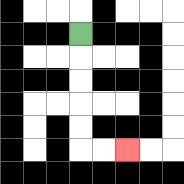{'start': '[3, 1]', 'end': '[5, 6]', 'path_directions': 'D,D,D,D,D,R,R', 'path_coordinates': '[[3, 1], [3, 2], [3, 3], [3, 4], [3, 5], [3, 6], [4, 6], [5, 6]]'}